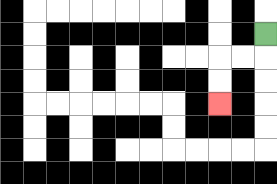{'start': '[11, 1]', 'end': '[9, 4]', 'path_directions': 'D,L,L,D,D', 'path_coordinates': '[[11, 1], [11, 2], [10, 2], [9, 2], [9, 3], [9, 4]]'}